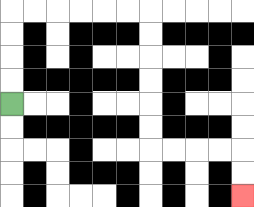{'start': '[0, 4]', 'end': '[10, 8]', 'path_directions': 'U,U,U,U,R,R,R,R,R,R,D,D,D,D,D,D,R,R,R,R,D,D', 'path_coordinates': '[[0, 4], [0, 3], [0, 2], [0, 1], [0, 0], [1, 0], [2, 0], [3, 0], [4, 0], [5, 0], [6, 0], [6, 1], [6, 2], [6, 3], [6, 4], [6, 5], [6, 6], [7, 6], [8, 6], [9, 6], [10, 6], [10, 7], [10, 8]]'}